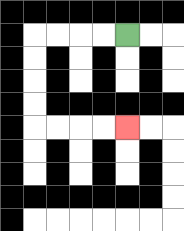{'start': '[5, 1]', 'end': '[5, 5]', 'path_directions': 'L,L,L,L,D,D,D,D,R,R,R,R', 'path_coordinates': '[[5, 1], [4, 1], [3, 1], [2, 1], [1, 1], [1, 2], [1, 3], [1, 4], [1, 5], [2, 5], [3, 5], [4, 5], [5, 5]]'}